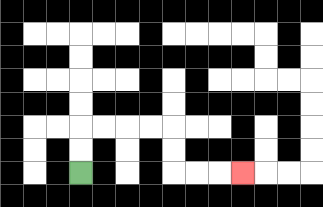{'start': '[3, 7]', 'end': '[10, 7]', 'path_directions': 'U,U,R,R,R,R,D,D,R,R,R', 'path_coordinates': '[[3, 7], [3, 6], [3, 5], [4, 5], [5, 5], [6, 5], [7, 5], [7, 6], [7, 7], [8, 7], [9, 7], [10, 7]]'}